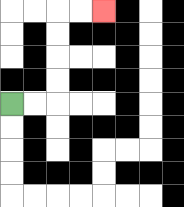{'start': '[0, 4]', 'end': '[4, 0]', 'path_directions': 'R,R,U,U,U,U,R,R', 'path_coordinates': '[[0, 4], [1, 4], [2, 4], [2, 3], [2, 2], [2, 1], [2, 0], [3, 0], [4, 0]]'}